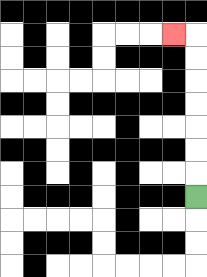{'start': '[8, 8]', 'end': '[7, 1]', 'path_directions': 'U,U,U,U,U,U,U,L', 'path_coordinates': '[[8, 8], [8, 7], [8, 6], [8, 5], [8, 4], [8, 3], [8, 2], [8, 1], [7, 1]]'}